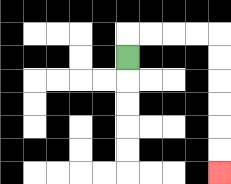{'start': '[5, 2]', 'end': '[9, 7]', 'path_directions': 'U,R,R,R,R,D,D,D,D,D,D', 'path_coordinates': '[[5, 2], [5, 1], [6, 1], [7, 1], [8, 1], [9, 1], [9, 2], [9, 3], [9, 4], [9, 5], [9, 6], [9, 7]]'}